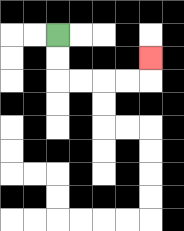{'start': '[2, 1]', 'end': '[6, 2]', 'path_directions': 'D,D,R,R,R,R,U', 'path_coordinates': '[[2, 1], [2, 2], [2, 3], [3, 3], [4, 3], [5, 3], [6, 3], [6, 2]]'}